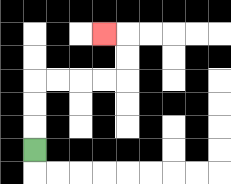{'start': '[1, 6]', 'end': '[4, 1]', 'path_directions': 'U,U,U,R,R,R,R,U,U,L', 'path_coordinates': '[[1, 6], [1, 5], [1, 4], [1, 3], [2, 3], [3, 3], [4, 3], [5, 3], [5, 2], [5, 1], [4, 1]]'}